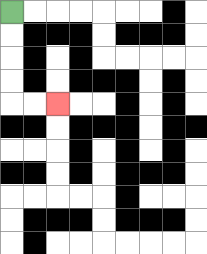{'start': '[0, 0]', 'end': '[2, 4]', 'path_directions': 'D,D,D,D,R,R', 'path_coordinates': '[[0, 0], [0, 1], [0, 2], [0, 3], [0, 4], [1, 4], [2, 4]]'}